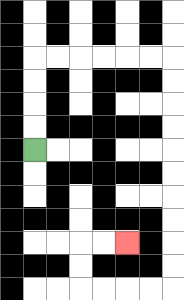{'start': '[1, 6]', 'end': '[5, 10]', 'path_directions': 'U,U,U,U,R,R,R,R,R,R,D,D,D,D,D,D,D,D,D,D,L,L,L,L,U,U,R,R', 'path_coordinates': '[[1, 6], [1, 5], [1, 4], [1, 3], [1, 2], [2, 2], [3, 2], [4, 2], [5, 2], [6, 2], [7, 2], [7, 3], [7, 4], [7, 5], [7, 6], [7, 7], [7, 8], [7, 9], [7, 10], [7, 11], [7, 12], [6, 12], [5, 12], [4, 12], [3, 12], [3, 11], [3, 10], [4, 10], [5, 10]]'}